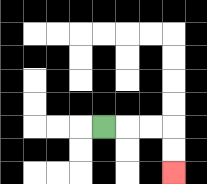{'start': '[4, 5]', 'end': '[7, 7]', 'path_directions': 'R,R,R,D,D', 'path_coordinates': '[[4, 5], [5, 5], [6, 5], [7, 5], [7, 6], [7, 7]]'}